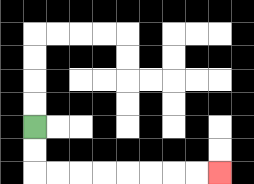{'start': '[1, 5]', 'end': '[9, 7]', 'path_directions': 'D,D,R,R,R,R,R,R,R,R', 'path_coordinates': '[[1, 5], [1, 6], [1, 7], [2, 7], [3, 7], [4, 7], [5, 7], [6, 7], [7, 7], [8, 7], [9, 7]]'}